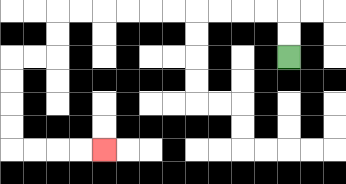{'start': '[12, 2]', 'end': '[4, 6]', 'path_directions': 'U,U,L,L,L,L,L,L,L,L,L,L,D,D,L,L,D,D,D,D,R,R,R,R', 'path_coordinates': '[[12, 2], [12, 1], [12, 0], [11, 0], [10, 0], [9, 0], [8, 0], [7, 0], [6, 0], [5, 0], [4, 0], [3, 0], [2, 0], [2, 1], [2, 2], [1, 2], [0, 2], [0, 3], [0, 4], [0, 5], [0, 6], [1, 6], [2, 6], [3, 6], [4, 6]]'}